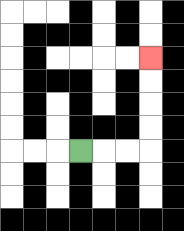{'start': '[3, 6]', 'end': '[6, 2]', 'path_directions': 'R,R,R,U,U,U,U', 'path_coordinates': '[[3, 6], [4, 6], [5, 6], [6, 6], [6, 5], [6, 4], [6, 3], [6, 2]]'}